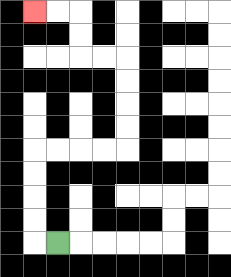{'start': '[2, 10]', 'end': '[1, 0]', 'path_directions': 'L,U,U,U,U,R,R,R,R,U,U,U,U,L,L,U,U,L,L', 'path_coordinates': '[[2, 10], [1, 10], [1, 9], [1, 8], [1, 7], [1, 6], [2, 6], [3, 6], [4, 6], [5, 6], [5, 5], [5, 4], [5, 3], [5, 2], [4, 2], [3, 2], [3, 1], [3, 0], [2, 0], [1, 0]]'}